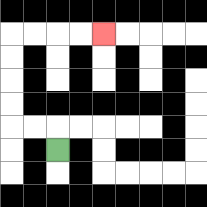{'start': '[2, 6]', 'end': '[4, 1]', 'path_directions': 'U,L,L,U,U,U,U,R,R,R,R', 'path_coordinates': '[[2, 6], [2, 5], [1, 5], [0, 5], [0, 4], [0, 3], [0, 2], [0, 1], [1, 1], [2, 1], [3, 1], [4, 1]]'}